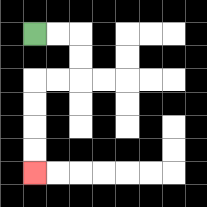{'start': '[1, 1]', 'end': '[1, 7]', 'path_directions': 'R,R,D,D,L,L,D,D,D,D', 'path_coordinates': '[[1, 1], [2, 1], [3, 1], [3, 2], [3, 3], [2, 3], [1, 3], [1, 4], [1, 5], [1, 6], [1, 7]]'}